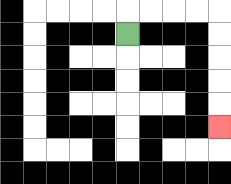{'start': '[5, 1]', 'end': '[9, 5]', 'path_directions': 'U,R,R,R,R,D,D,D,D,D', 'path_coordinates': '[[5, 1], [5, 0], [6, 0], [7, 0], [8, 0], [9, 0], [9, 1], [9, 2], [9, 3], [9, 4], [9, 5]]'}